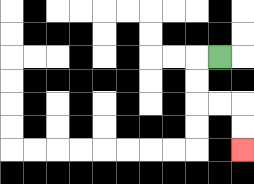{'start': '[9, 2]', 'end': '[10, 6]', 'path_directions': 'L,D,D,R,R,D,D', 'path_coordinates': '[[9, 2], [8, 2], [8, 3], [8, 4], [9, 4], [10, 4], [10, 5], [10, 6]]'}